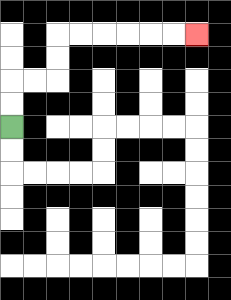{'start': '[0, 5]', 'end': '[8, 1]', 'path_directions': 'U,U,R,R,U,U,R,R,R,R,R,R', 'path_coordinates': '[[0, 5], [0, 4], [0, 3], [1, 3], [2, 3], [2, 2], [2, 1], [3, 1], [4, 1], [5, 1], [6, 1], [7, 1], [8, 1]]'}